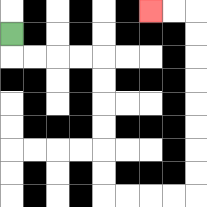{'start': '[0, 1]', 'end': '[6, 0]', 'path_directions': 'D,R,R,R,R,D,D,D,D,D,D,R,R,R,R,U,U,U,U,U,U,U,U,L,L', 'path_coordinates': '[[0, 1], [0, 2], [1, 2], [2, 2], [3, 2], [4, 2], [4, 3], [4, 4], [4, 5], [4, 6], [4, 7], [4, 8], [5, 8], [6, 8], [7, 8], [8, 8], [8, 7], [8, 6], [8, 5], [8, 4], [8, 3], [8, 2], [8, 1], [8, 0], [7, 0], [6, 0]]'}